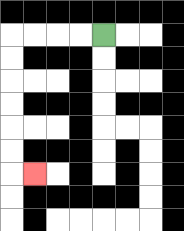{'start': '[4, 1]', 'end': '[1, 7]', 'path_directions': 'L,L,L,L,D,D,D,D,D,D,R', 'path_coordinates': '[[4, 1], [3, 1], [2, 1], [1, 1], [0, 1], [0, 2], [0, 3], [0, 4], [0, 5], [0, 6], [0, 7], [1, 7]]'}